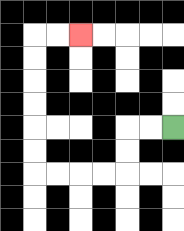{'start': '[7, 5]', 'end': '[3, 1]', 'path_directions': 'L,L,D,D,L,L,L,L,U,U,U,U,U,U,R,R', 'path_coordinates': '[[7, 5], [6, 5], [5, 5], [5, 6], [5, 7], [4, 7], [3, 7], [2, 7], [1, 7], [1, 6], [1, 5], [1, 4], [1, 3], [1, 2], [1, 1], [2, 1], [3, 1]]'}